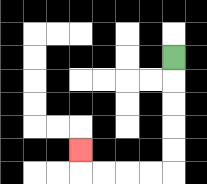{'start': '[7, 2]', 'end': '[3, 6]', 'path_directions': 'D,D,D,D,D,L,L,L,L,U', 'path_coordinates': '[[7, 2], [7, 3], [7, 4], [7, 5], [7, 6], [7, 7], [6, 7], [5, 7], [4, 7], [3, 7], [3, 6]]'}